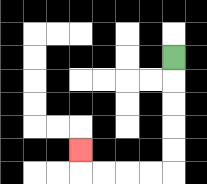{'start': '[7, 2]', 'end': '[3, 6]', 'path_directions': 'D,D,D,D,D,L,L,L,L,U', 'path_coordinates': '[[7, 2], [7, 3], [7, 4], [7, 5], [7, 6], [7, 7], [6, 7], [5, 7], [4, 7], [3, 7], [3, 6]]'}